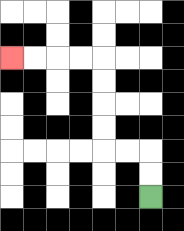{'start': '[6, 8]', 'end': '[0, 2]', 'path_directions': 'U,U,L,L,U,U,U,U,L,L,L,L', 'path_coordinates': '[[6, 8], [6, 7], [6, 6], [5, 6], [4, 6], [4, 5], [4, 4], [4, 3], [4, 2], [3, 2], [2, 2], [1, 2], [0, 2]]'}